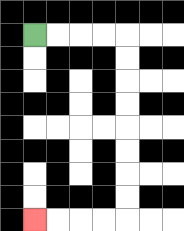{'start': '[1, 1]', 'end': '[1, 9]', 'path_directions': 'R,R,R,R,D,D,D,D,D,D,D,D,L,L,L,L', 'path_coordinates': '[[1, 1], [2, 1], [3, 1], [4, 1], [5, 1], [5, 2], [5, 3], [5, 4], [5, 5], [5, 6], [5, 7], [5, 8], [5, 9], [4, 9], [3, 9], [2, 9], [1, 9]]'}